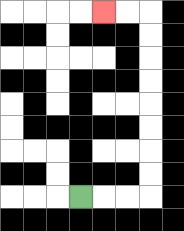{'start': '[3, 8]', 'end': '[4, 0]', 'path_directions': 'R,R,R,U,U,U,U,U,U,U,U,L,L', 'path_coordinates': '[[3, 8], [4, 8], [5, 8], [6, 8], [6, 7], [6, 6], [6, 5], [6, 4], [6, 3], [6, 2], [6, 1], [6, 0], [5, 0], [4, 0]]'}